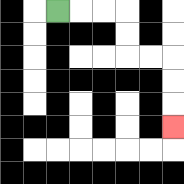{'start': '[2, 0]', 'end': '[7, 5]', 'path_directions': 'R,R,R,D,D,R,R,D,D,D', 'path_coordinates': '[[2, 0], [3, 0], [4, 0], [5, 0], [5, 1], [5, 2], [6, 2], [7, 2], [7, 3], [7, 4], [7, 5]]'}